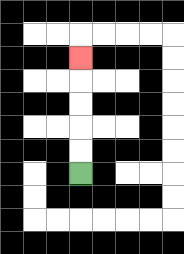{'start': '[3, 7]', 'end': '[3, 2]', 'path_directions': 'U,U,U,U,U', 'path_coordinates': '[[3, 7], [3, 6], [3, 5], [3, 4], [3, 3], [3, 2]]'}